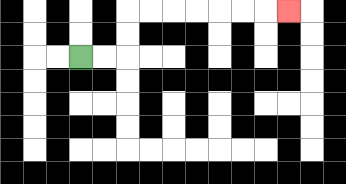{'start': '[3, 2]', 'end': '[12, 0]', 'path_directions': 'R,R,U,U,R,R,R,R,R,R,R', 'path_coordinates': '[[3, 2], [4, 2], [5, 2], [5, 1], [5, 0], [6, 0], [7, 0], [8, 0], [9, 0], [10, 0], [11, 0], [12, 0]]'}